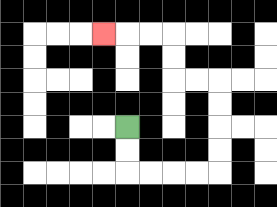{'start': '[5, 5]', 'end': '[4, 1]', 'path_directions': 'D,D,R,R,R,R,U,U,U,U,L,L,U,U,L,L,L', 'path_coordinates': '[[5, 5], [5, 6], [5, 7], [6, 7], [7, 7], [8, 7], [9, 7], [9, 6], [9, 5], [9, 4], [9, 3], [8, 3], [7, 3], [7, 2], [7, 1], [6, 1], [5, 1], [4, 1]]'}